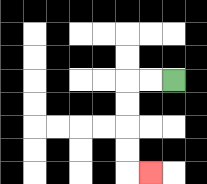{'start': '[7, 3]', 'end': '[6, 7]', 'path_directions': 'L,L,D,D,D,D,R', 'path_coordinates': '[[7, 3], [6, 3], [5, 3], [5, 4], [5, 5], [5, 6], [5, 7], [6, 7]]'}